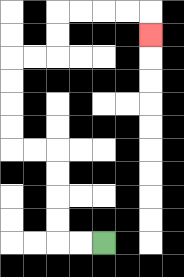{'start': '[4, 10]', 'end': '[6, 1]', 'path_directions': 'L,L,U,U,U,U,L,L,U,U,U,U,R,R,U,U,R,R,R,R,D', 'path_coordinates': '[[4, 10], [3, 10], [2, 10], [2, 9], [2, 8], [2, 7], [2, 6], [1, 6], [0, 6], [0, 5], [0, 4], [0, 3], [0, 2], [1, 2], [2, 2], [2, 1], [2, 0], [3, 0], [4, 0], [5, 0], [6, 0], [6, 1]]'}